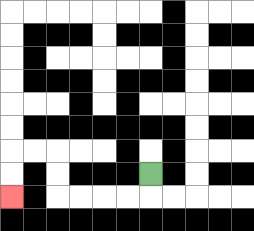{'start': '[6, 7]', 'end': '[0, 8]', 'path_directions': 'D,L,L,L,L,U,U,L,L,D,D', 'path_coordinates': '[[6, 7], [6, 8], [5, 8], [4, 8], [3, 8], [2, 8], [2, 7], [2, 6], [1, 6], [0, 6], [0, 7], [0, 8]]'}